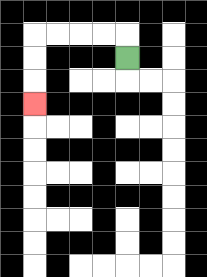{'start': '[5, 2]', 'end': '[1, 4]', 'path_directions': 'U,L,L,L,L,D,D,D', 'path_coordinates': '[[5, 2], [5, 1], [4, 1], [3, 1], [2, 1], [1, 1], [1, 2], [1, 3], [1, 4]]'}